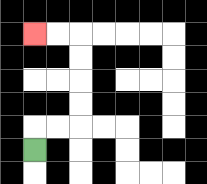{'start': '[1, 6]', 'end': '[1, 1]', 'path_directions': 'U,R,R,U,U,U,U,L,L', 'path_coordinates': '[[1, 6], [1, 5], [2, 5], [3, 5], [3, 4], [3, 3], [3, 2], [3, 1], [2, 1], [1, 1]]'}